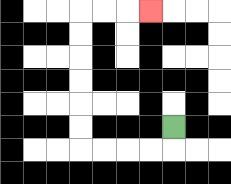{'start': '[7, 5]', 'end': '[6, 0]', 'path_directions': 'D,L,L,L,L,U,U,U,U,U,U,R,R,R', 'path_coordinates': '[[7, 5], [7, 6], [6, 6], [5, 6], [4, 6], [3, 6], [3, 5], [3, 4], [3, 3], [3, 2], [3, 1], [3, 0], [4, 0], [5, 0], [6, 0]]'}